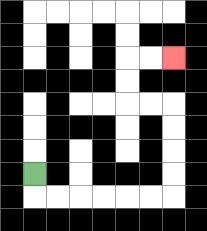{'start': '[1, 7]', 'end': '[7, 2]', 'path_directions': 'D,R,R,R,R,R,R,U,U,U,U,L,L,U,U,R,R', 'path_coordinates': '[[1, 7], [1, 8], [2, 8], [3, 8], [4, 8], [5, 8], [6, 8], [7, 8], [7, 7], [7, 6], [7, 5], [7, 4], [6, 4], [5, 4], [5, 3], [5, 2], [6, 2], [7, 2]]'}